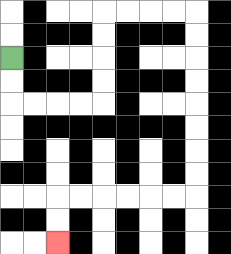{'start': '[0, 2]', 'end': '[2, 10]', 'path_directions': 'D,D,R,R,R,R,U,U,U,U,R,R,R,R,D,D,D,D,D,D,D,D,L,L,L,L,L,L,D,D', 'path_coordinates': '[[0, 2], [0, 3], [0, 4], [1, 4], [2, 4], [3, 4], [4, 4], [4, 3], [4, 2], [4, 1], [4, 0], [5, 0], [6, 0], [7, 0], [8, 0], [8, 1], [8, 2], [8, 3], [8, 4], [8, 5], [8, 6], [8, 7], [8, 8], [7, 8], [6, 8], [5, 8], [4, 8], [3, 8], [2, 8], [2, 9], [2, 10]]'}